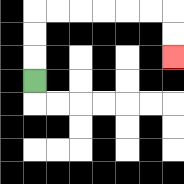{'start': '[1, 3]', 'end': '[7, 2]', 'path_directions': 'U,U,U,R,R,R,R,R,R,D,D', 'path_coordinates': '[[1, 3], [1, 2], [1, 1], [1, 0], [2, 0], [3, 0], [4, 0], [5, 0], [6, 0], [7, 0], [7, 1], [7, 2]]'}